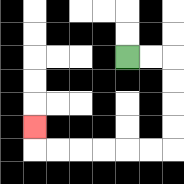{'start': '[5, 2]', 'end': '[1, 5]', 'path_directions': 'R,R,D,D,D,D,L,L,L,L,L,L,U', 'path_coordinates': '[[5, 2], [6, 2], [7, 2], [7, 3], [7, 4], [7, 5], [7, 6], [6, 6], [5, 6], [4, 6], [3, 6], [2, 6], [1, 6], [1, 5]]'}